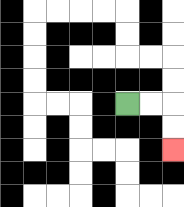{'start': '[5, 4]', 'end': '[7, 6]', 'path_directions': 'R,R,D,D', 'path_coordinates': '[[5, 4], [6, 4], [7, 4], [7, 5], [7, 6]]'}